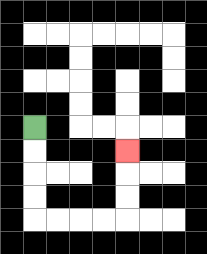{'start': '[1, 5]', 'end': '[5, 6]', 'path_directions': 'D,D,D,D,R,R,R,R,U,U,U', 'path_coordinates': '[[1, 5], [1, 6], [1, 7], [1, 8], [1, 9], [2, 9], [3, 9], [4, 9], [5, 9], [5, 8], [5, 7], [5, 6]]'}